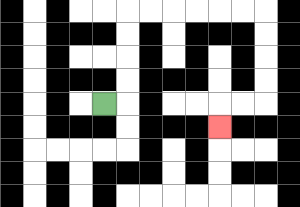{'start': '[4, 4]', 'end': '[9, 5]', 'path_directions': 'R,U,U,U,U,R,R,R,R,R,R,D,D,D,D,L,L,D', 'path_coordinates': '[[4, 4], [5, 4], [5, 3], [5, 2], [5, 1], [5, 0], [6, 0], [7, 0], [8, 0], [9, 0], [10, 0], [11, 0], [11, 1], [11, 2], [11, 3], [11, 4], [10, 4], [9, 4], [9, 5]]'}